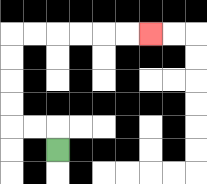{'start': '[2, 6]', 'end': '[6, 1]', 'path_directions': 'U,L,L,U,U,U,U,R,R,R,R,R,R', 'path_coordinates': '[[2, 6], [2, 5], [1, 5], [0, 5], [0, 4], [0, 3], [0, 2], [0, 1], [1, 1], [2, 1], [3, 1], [4, 1], [5, 1], [6, 1]]'}